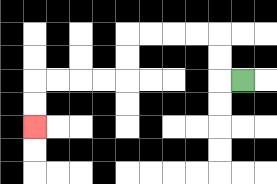{'start': '[10, 3]', 'end': '[1, 5]', 'path_directions': 'L,U,U,L,L,L,L,D,D,L,L,L,L,D,D', 'path_coordinates': '[[10, 3], [9, 3], [9, 2], [9, 1], [8, 1], [7, 1], [6, 1], [5, 1], [5, 2], [5, 3], [4, 3], [3, 3], [2, 3], [1, 3], [1, 4], [1, 5]]'}